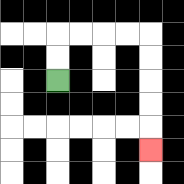{'start': '[2, 3]', 'end': '[6, 6]', 'path_directions': 'U,U,R,R,R,R,D,D,D,D,D', 'path_coordinates': '[[2, 3], [2, 2], [2, 1], [3, 1], [4, 1], [5, 1], [6, 1], [6, 2], [6, 3], [6, 4], [6, 5], [6, 6]]'}